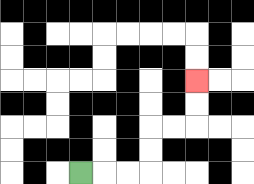{'start': '[3, 7]', 'end': '[8, 3]', 'path_directions': 'R,R,R,U,U,R,R,U,U', 'path_coordinates': '[[3, 7], [4, 7], [5, 7], [6, 7], [6, 6], [6, 5], [7, 5], [8, 5], [8, 4], [8, 3]]'}